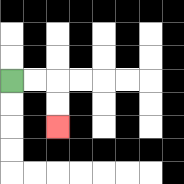{'start': '[0, 3]', 'end': '[2, 5]', 'path_directions': 'R,R,D,D', 'path_coordinates': '[[0, 3], [1, 3], [2, 3], [2, 4], [2, 5]]'}